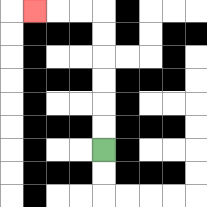{'start': '[4, 6]', 'end': '[1, 0]', 'path_directions': 'U,U,U,U,U,U,L,L,L', 'path_coordinates': '[[4, 6], [4, 5], [4, 4], [4, 3], [4, 2], [4, 1], [4, 0], [3, 0], [2, 0], [1, 0]]'}